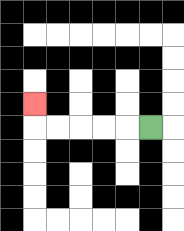{'start': '[6, 5]', 'end': '[1, 4]', 'path_directions': 'L,L,L,L,L,U', 'path_coordinates': '[[6, 5], [5, 5], [4, 5], [3, 5], [2, 5], [1, 5], [1, 4]]'}